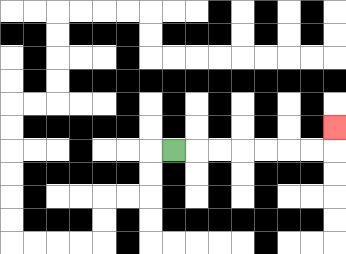{'start': '[7, 6]', 'end': '[14, 5]', 'path_directions': 'R,R,R,R,R,R,R,U', 'path_coordinates': '[[7, 6], [8, 6], [9, 6], [10, 6], [11, 6], [12, 6], [13, 6], [14, 6], [14, 5]]'}